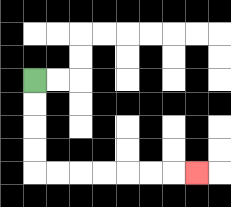{'start': '[1, 3]', 'end': '[8, 7]', 'path_directions': 'D,D,D,D,R,R,R,R,R,R,R', 'path_coordinates': '[[1, 3], [1, 4], [1, 5], [1, 6], [1, 7], [2, 7], [3, 7], [4, 7], [5, 7], [6, 7], [7, 7], [8, 7]]'}